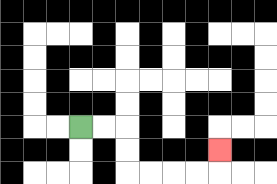{'start': '[3, 5]', 'end': '[9, 6]', 'path_directions': 'R,R,D,D,R,R,R,R,U', 'path_coordinates': '[[3, 5], [4, 5], [5, 5], [5, 6], [5, 7], [6, 7], [7, 7], [8, 7], [9, 7], [9, 6]]'}